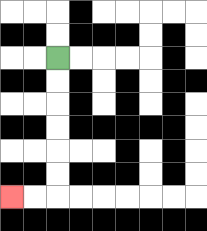{'start': '[2, 2]', 'end': '[0, 8]', 'path_directions': 'D,D,D,D,D,D,L,L', 'path_coordinates': '[[2, 2], [2, 3], [2, 4], [2, 5], [2, 6], [2, 7], [2, 8], [1, 8], [0, 8]]'}